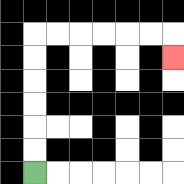{'start': '[1, 7]', 'end': '[7, 2]', 'path_directions': 'U,U,U,U,U,U,R,R,R,R,R,R,D', 'path_coordinates': '[[1, 7], [1, 6], [1, 5], [1, 4], [1, 3], [1, 2], [1, 1], [2, 1], [3, 1], [4, 1], [5, 1], [6, 1], [7, 1], [7, 2]]'}